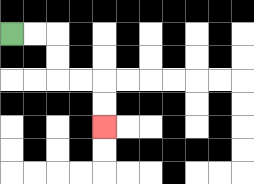{'start': '[0, 1]', 'end': '[4, 5]', 'path_directions': 'R,R,D,D,R,R,D,D', 'path_coordinates': '[[0, 1], [1, 1], [2, 1], [2, 2], [2, 3], [3, 3], [4, 3], [4, 4], [4, 5]]'}